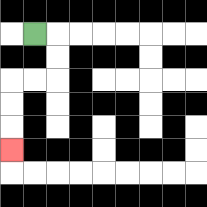{'start': '[1, 1]', 'end': '[0, 6]', 'path_directions': 'R,D,D,L,L,D,D,D', 'path_coordinates': '[[1, 1], [2, 1], [2, 2], [2, 3], [1, 3], [0, 3], [0, 4], [0, 5], [0, 6]]'}